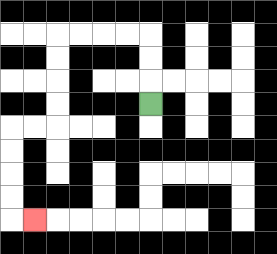{'start': '[6, 4]', 'end': '[1, 9]', 'path_directions': 'U,U,U,L,L,L,L,D,D,D,D,L,L,D,D,D,D,R', 'path_coordinates': '[[6, 4], [6, 3], [6, 2], [6, 1], [5, 1], [4, 1], [3, 1], [2, 1], [2, 2], [2, 3], [2, 4], [2, 5], [1, 5], [0, 5], [0, 6], [0, 7], [0, 8], [0, 9], [1, 9]]'}